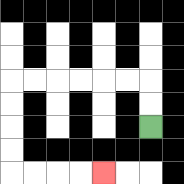{'start': '[6, 5]', 'end': '[4, 7]', 'path_directions': 'U,U,L,L,L,L,L,L,D,D,D,D,R,R,R,R', 'path_coordinates': '[[6, 5], [6, 4], [6, 3], [5, 3], [4, 3], [3, 3], [2, 3], [1, 3], [0, 3], [0, 4], [0, 5], [0, 6], [0, 7], [1, 7], [2, 7], [3, 7], [4, 7]]'}